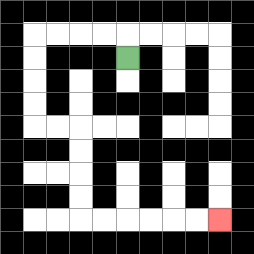{'start': '[5, 2]', 'end': '[9, 9]', 'path_directions': 'U,L,L,L,L,D,D,D,D,R,R,D,D,D,D,R,R,R,R,R,R', 'path_coordinates': '[[5, 2], [5, 1], [4, 1], [3, 1], [2, 1], [1, 1], [1, 2], [1, 3], [1, 4], [1, 5], [2, 5], [3, 5], [3, 6], [3, 7], [3, 8], [3, 9], [4, 9], [5, 9], [6, 9], [7, 9], [8, 9], [9, 9]]'}